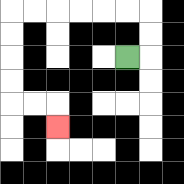{'start': '[5, 2]', 'end': '[2, 5]', 'path_directions': 'R,U,U,L,L,L,L,L,L,D,D,D,D,R,R,D', 'path_coordinates': '[[5, 2], [6, 2], [6, 1], [6, 0], [5, 0], [4, 0], [3, 0], [2, 0], [1, 0], [0, 0], [0, 1], [0, 2], [0, 3], [0, 4], [1, 4], [2, 4], [2, 5]]'}